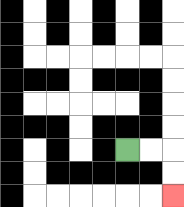{'start': '[5, 6]', 'end': '[7, 8]', 'path_directions': 'R,R,D,D', 'path_coordinates': '[[5, 6], [6, 6], [7, 6], [7, 7], [7, 8]]'}